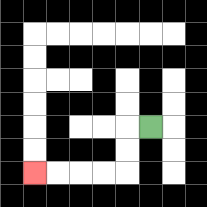{'start': '[6, 5]', 'end': '[1, 7]', 'path_directions': 'L,D,D,L,L,L,L', 'path_coordinates': '[[6, 5], [5, 5], [5, 6], [5, 7], [4, 7], [3, 7], [2, 7], [1, 7]]'}